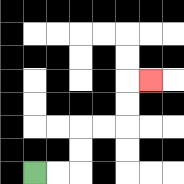{'start': '[1, 7]', 'end': '[6, 3]', 'path_directions': 'R,R,U,U,R,R,U,U,R', 'path_coordinates': '[[1, 7], [2, 7], [3, 7], [3, 6], [3, 5], [4, 5], [5, 5], [5, 4], [5, 3], [6, 3]]'}